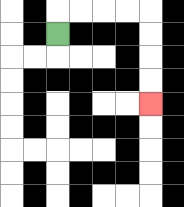{'start': '[2, 1]', 'end': '[6, 4]', 'path_directions': 'U,R,R,R,R,D,D,D,D', 'path_coordinates': '[[2, 1], [2, 0], [3, 0], [4, 0], [5, 0], [6, 0], [6, 1], [6, 2], [6, 3], [6, 4]]'}